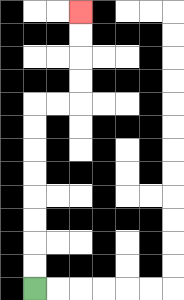{'start': '[1, 12]', 'end': '[3, 0]', 'path_directions': 'U,U,U,U,U,U,U,U,R,R,U,U,U,U', 'path_coordinates': '[[1, 12], [1, 11], [1, 10], [1, 9], [1, 8], [1, 7], [1, 6], [1, 5], [1, 4], [2, 4], [3, 4], [3, 3], [3, 2], [3, 1], [3, 0]]'}